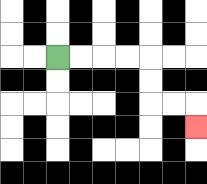{'start': '[2, 2]', 'end': '[8, 5]', 'path_directions': 'R,R,R,R,D,D,R,R,D', 'path_coordinates': '[[2, 2], [3, 2], [4, 2], [5, 2], [6, 2], [6, 3], [6, 4], [7, 4], [8, 4], [8, 5]]'}